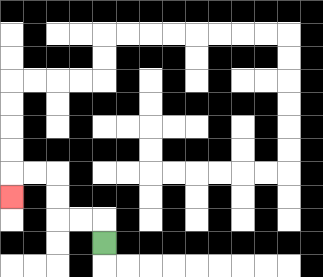{'start': '[4, 10]', 'end': '[0, 8]', 'path_directions': 'U,L,L,U,U,L,L,D', 'path_coordinates': '[[4, 10], [4, 9], [3, 9], [2, 9], [2, 8], [2, 7], [1, 7], [0, 7], [0, 8]]'}